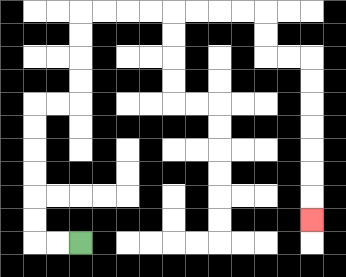{'start': '[3, 10]', 'end': '[13, 9]', 'path_directions': 'L,L,U,U,U,U,U,U,R,R,U,U,U,U,R,R,R,R,R,R,R,R,D,D,R,R,D,D,D,D,D,D,D', 'path_coordinates': '[[3, 10], [2, 10], [1, 10], [1, 9], [1, 8], [1, 7], [1, 6], [1, 5], [1, 4], [2, 4], [3, 4], [3, 3], [3, 2], [3, 1], [3, 0], [4, 0], [5, 0], [6, 0], [7, 0], [8, 0], [9, 0], [10, 0], [11, 0], [11, 1], [11, 2], [12, 2], [13, 2], [13, 3], [13, 4], [13, 5], [13, 6], [13, 7], [13, 8], [13, 9]]'}